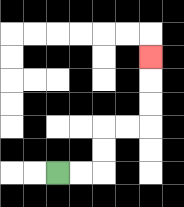{'start': '[2, 7]', 'end': '[6, 2]', 'path_directions': 'R,R,U,U,R,R,U,U,U', 'path_coordinates': '[[2, 7], [3, 7], [4, 7], [4, 6], [4, 5], [5, 5], [6, 5], [6, 4], [6, 3], [6, 2]]'}